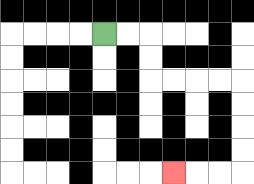{'start': '[4, 1]', 'end': '[7, 7]', 'path_directions': 'R,R,D,D,R,R,R,R,D,D,D,D,L,L,L', 'path_coordinates': '[[4, 1], [5, 1], [6, 1], [6, 2], [6, 3], [7, 3], [8, 3], [9, 3], [10, 3], [10, 4], [10, 5], [10, 6], [10, 7], [9, 7], [8, 7], [7, 7]]'}